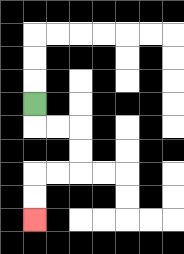{'start': '[1, 4]', 'end': '[1, 9]', 'path_directions': 'D,R,R,D,D,L,L,D,D', 'path_coordinates': '[[1, 4], [1, 5], [2, 5], [3, 5], [3, 6], [3, 7], [2, 7], [1, 7], [1, 8], [1, 9]]'}